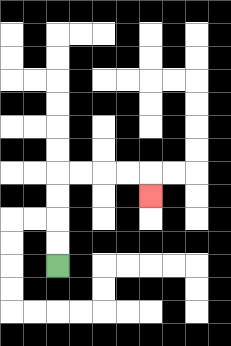{'start': '[2, 11]', 'end': '[6, 8]', 'path_directions': 'U,U,U,U,R,R,R,R,D', 'path_coordinates': '[[2, 11], [2, 10], [2, 9], [2, 8], [2, 7], [3, 7], [4, 7], [5, 7], [6, 7], [6, 8]]'}